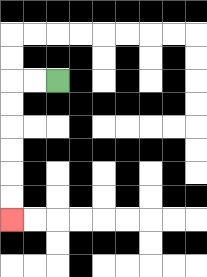{'start': '[2, 3]', 'end': '[0, 9]', 'path_directions': 'L,L,D,D,D,D,D,D', 'path_coordinates': '[[2, 3], [1, 3], [0, 3], [0, 4], [0, 5], [0, 6], [0, 7], [0, 8], [0, 9]]'}